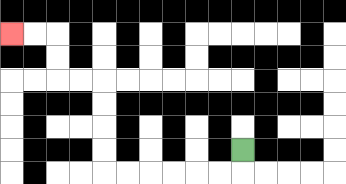{'start': '[10, 6]', 'end': '[0, 1]', 'path_directions': 'D,L,L,L,L,L,L,U,U,U,U,L,L,U,U,L,L', 'path_coordinates': '[[10, 6], [10, 7], [9, 7], [8, 7], [7, 7], [6, 7], [5, 7], [4, 7], [4, 6], [4, 5], [4, 4], [4, 3], [3, 3], [2, 3], [2, 2], [2, 1], [1, 1], [0, 1]]'}